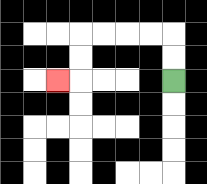{'start': '[7, 3]', 'end': '[2, 3]', 'path_directions': 'U,U,L,L,L,L,D,D,L', 'path_coordinates': '[[7, 3], [7, 2], [7, 1], [6, 1], [5, 1], [4, 1], [3, 1], [3, 2], [3, 3], [2, 3]]'}